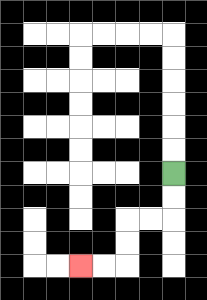{'start': '[7, 7]', 'end': '[3, 11]', 'path_directions': 'D,D,L,L,D,D,L,L', 'path_coordinates': '[[7, 7], [7, 8], [7, 9], [6, 9], [5, 9], [5, 10], [5, 11], [4, 11], [3, 11]]'}